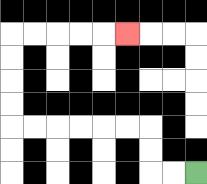{'start': '[8, 7]', 'end': '[5, 1]', 'path_directions': 'L,L,U,U,L,L,L,L,L,L,U,U,U,U,R,R,R,R,R', 'path_coordinates': '[[8, 7], [7, 7], [6, 7], [6, 6], [6, 5], [5, 5], [4, 5], [3, 5], [2, 5], [1, 5], [0, 5], [0, 4], [0, 3], [0, 2], [0, 1], [1, 1], [2, 1], [3, 1], [4, 1], [5, 1]]'}